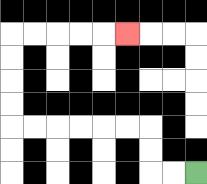{'start': '[8, 7]', 'end': '[5, 1]', 'path_directions': 'L,L,U,U,L,L,L,L,L,L,U,U,U,U,R,R,R,R,R', 'path_coordinates': '[[8, 7], [7, 7], [6, 7], [6, 6], [6, 5], [5, 5], [4, 5], [3, 5], [2, 5], [1, 5], [0, 5], [0, 4], [0, 3], [0, 2], [0, 1], [1, 1], [2, 1], [3, 1], [4, 1], [5, 1]]'}